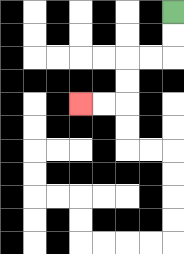{'start': '[7, 0]', 'end': '[3, 4]', 'path_directions': 'D,D,L,L,D,D,L,L', 'path_coordinates': '[[7, 0], [7, 1], [7, 2], [6, 2], [5, 2], [5, 3], [5, 4], [4, 4], [3, 4]]'}